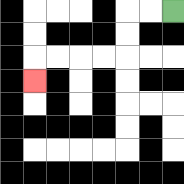{'start': '[7, 0]', 'end': '[1, 3]', 'path_directions': 'L,L,D,D,L,L,L,L,D', 'path_coordinates': '[[7, 0], [6, 0], [5, 0], [5, 1], [5, 2], [4, 2], [3, 2], [2, 2], [1, 2], [1, 3]]'}